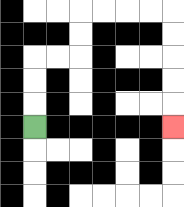{'start': '[1, 5]', 'end': '[7, 5]', 'path_directions': 'U,U,U,R,R,U,U,R,R,R,R,D,D,D,D,D', 'path_coordinates': '[[1, 5], [1, 4], [1, 3], [1, 2], [2, 2], [3, 2], [3, 1], [3, 0], [4, 0], [5, 0], [6, 0], [7, 0], [7, 1], [7, 2], [7, 3], [7, 4], [7, 5]]'}